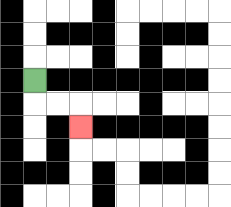{'start': '[1, 3]', 'end': '[3, 5]', 'path_directions': 'D,R,R,D', 'path_coordinates': '[[1, 3], [1, 4], [2, 4], [3, 4], [3, 5]]'}